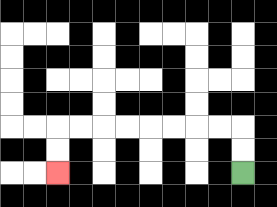{'start': '[10, 7]', 'end': '[2, 7]', 'path_directions': 'U,U,L,L,L,L,L,L,L,L,D,D', 'path_coordinates': '[[10, 7], [10, 6], [10, 5], [9, 5], [8, 5], [7, 5], [6, 5], [5, 5], [4, 5], [3, 5], [2, 5], [2, 6], [2, 7]]'}